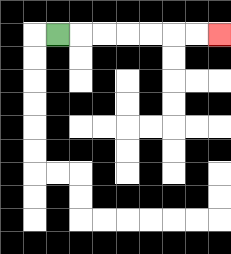{'start': '[2, 1]', 'end': '[9, 1]', 'path_directions': 'R,R,R,R,R,R,R', 'path_coordinates': '[[2, 1], [3, 1], [4, 1], [5, 1], [6, 1], [7, 1], [8, 1], [9, 1]]'}